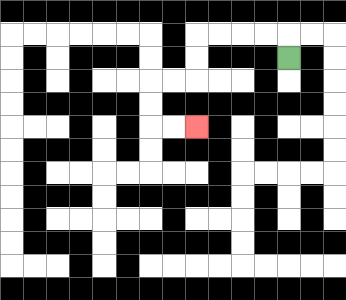{'start': '[12, 2]', 'end': '[8, 5]', 'path_directions': 'U,L,L,L,L,D,D,L,L,D,D,R,R', 'path_coordinates': '[[12, 2], [12, 1], [11, 1], [10, 1], [9, 1], [8, 1], [8, 2], [8, 3], [7, 3], [6, 3], [6, 4], [6, 5], [7, 5], [8, 5]]'}